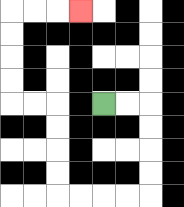{'start': '[4, 4]', 'end': '[3, 0]', 'path_directions': 'R,R,D,D,D,D,L,L,L,L,U,U,U,U,L,L,U,U,U,U,R,R,R', 'path_coordinates': '[[4, 4], [5, 4], [6, 4], [6, 5], [6, 6], [6, 7], [6, 8], [5, 8], [4, 8], [3, 8], [2, 8], [2, 7], [2, 6], [2, 5], [2, 4], [1, 4], [0, 4], [0, 3], [0, 2], [0, 1], [0, 0], [1, 0], [2, 0], [3, 0]]'}